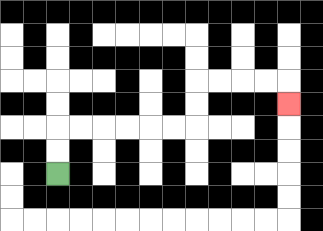{'start': '[2, 7]', 'end': '[12, 4]', 'path_directions': 'U,U,R,R,R,R,R,R,U,U,R,R,R,R,D', 'path_coordinates': '[[2, 7], [2, 6], [2, 5], [3, 5], [4, 5], [5, 5], [6, 5], [7, 5], [8, 5], [8, 4], [8, 3], [9, 3], [10, 3], [11, 3], [12, 3], [12, 4]]'}